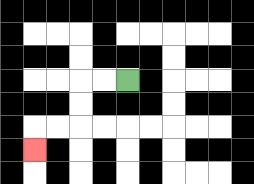{'start': '[5, 3]', 'end': '[1, 6]', 'path_directions': 'L,L,D,D,L,L,D', 'path_coordinates': '[[5, 3], [4, 3], [3, 3], [3, 4], [3, 5], [2, 5], [1, 5], [1, 6]]'}